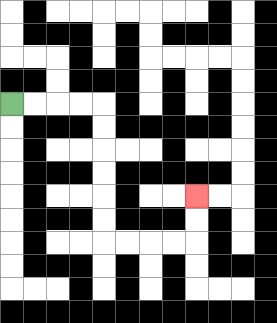{'start': '[0, 4]', 'end': '[8, 8]', 'path_directions': 'R,R,R,R,D,D,D,D,D,D,R,R,R,R,U,U', 'path_coordinates': '[[0, 4], [1, 4], [2, 4], [3, 4], [4, 4], [4, 5], [4, 6], [4, 7], [4, 8], [4, 9], [4, 10], [5, 10], [6, 10], [7, 10], [8, 10], [8, 9], [8, 8]]'}